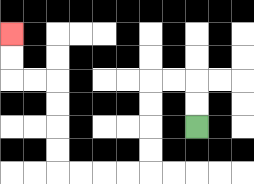{'start': '[8, 5]', 'end': '[0, 1]', 'path_directions': 'U,U,L,L,D,D,D,D,L,L,L,L,U,U,U,U,L,L,U,U', 'path_coordinates': '[[8, 5], [8, 4], [8, 3], [7, 3], [6, 3], [6, 4], [6, 5], [6, 6], [6, 7], [5, 7], [4, 7], [3, 7], [2, 7], [2, 6], [2, 5], [2, 4], [2, 3], [1, 3], [0, 3], [0, 2], [0, 1]]'}